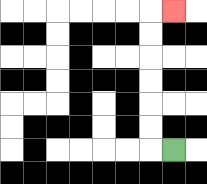{'start': '[7, 6]', 'end': '[7, 0]', 'path_directions': 'L,U,U,U,U,U,U,R', 'path_coordinates': '[[7, 6], [6, 6], [6, 5], [6, 4], [6, 3], [6, 2], [6, 1], [6, 0], [7, 0]]'}